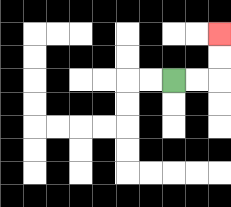{'start': '[7, 3]', 'end': '[9, 1]', 'path_directions': 'R,R,U,U', 'path_coordinates': '[[7, 3], [8, 3], [9, 3], [9, 2], [9, 1]]'}